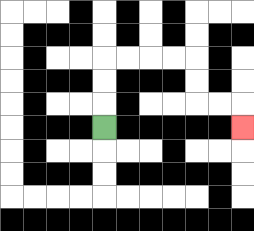{'start': '[4, 5]', 'end': '[10, 5]', 'path_directions': 'U,U,U,R,R,R,R,D,D,R,R,D', 'path_coordinates': '[[4, 5], [4, 4], [4, 3], [4, 2], [5, 2], [6, 2], [7, 2], [8, 2], [8, 3], [8, 4], [9, 4], [10, 4], [10, 5]]'}